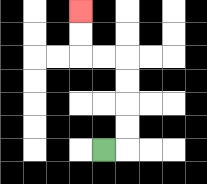{'start': '[4, 6]', 'end': '[3, 0]', 'path_directions': 'R,U,U,U,U,L,L,U,U', 'path_coordinates': '[[4, 6], [5, 6], [5, 5], [5, 4], [5, 3], [5, 2], [4, 2], [3, 2], [3, 1], [3, 0]]'}